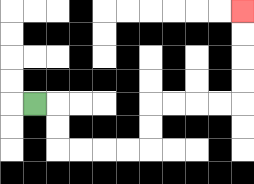{'start': '[1, 4]', 'end': '[10, 0]', 'path_directions': 'R,D,D,R,R,R,R,U,U,R,R,R,R,U,U,U,U', 'path_coordinates': '[[1, 4], [2, 4], [2, 5], [2, 6], [3, 6], [4, 6], [5, 6], [6, 6], [6, 5], [6, 4], [7, 4], [8, 4], [9, 4], [10, 4], [10, 3], [10, 2], [10, 1], [10, 0]]'}